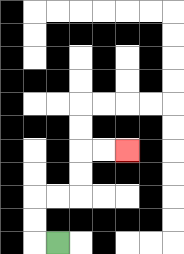{'start': '[2, 10]', 'end': '[5, 6]', 'path_directions': 'L,U,U,R,R,U,U,R,R', 'path_coordinates': '[[2, 10], [1, 10], [1, 9], [1, 8], [2, 8], [3, 8], [3, 7], [3, 6], [4, 6], [5, 6]]'}